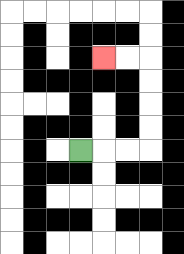{'start': '[3, 6]', 'end': '[4, 2]', 'path_directions': 'R,R,R,U,U,U,U,L,L', 'path_coordinates': '[[3, 6], [4, 6], [5, 6], [6, 6], [6, 5], [6, 4], [6, 3], [6, 2], [5, 2], [4, 2]]'}